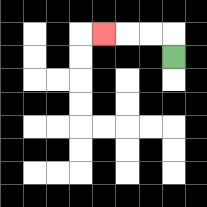{'start': '[7, 2]', 'end': '[4, 1]', 'path_directions': 'U,L,L,L', 'path_coordinates': '[[7, 2], [7, 1], [6, 1], [5, 1], [4, 1]]'}